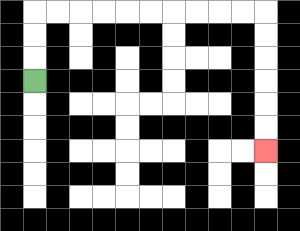{'start': '[1, 3]', 'end': '[11, 6]', 'path_directions': 'U,U,U,R,R,R,R,R,R,R,R,R,R,D,D,D,D,D,D', 'path_coordinates': '[[1, 3], [1, 2], [1, 1], [1, 0], [2, 0], [3, 0], [4, 0], [5, 0], [6, 0], [7, 0], [8, 0], [9, 0], [10, 0], [11, 0], [11, 1], [11, 2], [11, 3], [11, 4], [11, 5], [11, 6]]'}